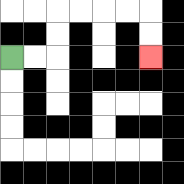{'start': '[0, 2]', 'end': '[6, 2]', 'path_directions': 'R,R,U,U,R,R,R,R,D,D', 'path_coordinates': '[[0, 2], [1, 2], [2, 2], [2, 1], [2, 0], [3, 0], [4, 0], [5, 0], [6, 0], [6, 1], [6, 2]]'}